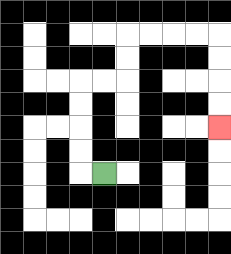{'start': '[4, 7]', 'end': '[9, 5]', 'path_directions': 'L,U,U,U,U,R,R,U,U,R,R,R,R,D,D,D,D', 'path_coordinates': '[[4, 7], [3, 7], [3, 6], [3, 5], [3, 4], [3, 3], [4, 3], [5, 3], [5, 2], [5, 1], [6, 1], [7, 1], [8, 1], [9, 1], [9, 2], [9, 3], [9, 4], [9, 5]]'}